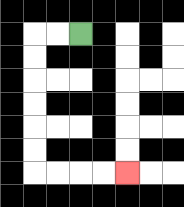{'start': '[3, 1]', 'end': '[5, 7]', 'path_directions': 'L,L,D,D,D,D,D,D,R,R,R,R', 'path_coordinates': '[[3, 1], [2, 1], [1, 1], [1, 2], [1, 3], [1, 4], [1, 5], [1, 6], [1, 7], [2, 7], [3, 7], [4, 7], [5, 7]]'}